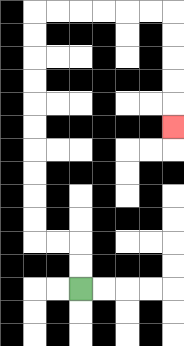{'start': '[3, 12]', 'end': '[7, 5]', 'path_directions': 'U,U,L,L,U,U,U,U,U,U,U,U,U,U,R,R,R,R,R,R,D,D,D,D,D', 'path_coordinates': '[[3, 12], [3, 11], [3, 10], [2, 10], [1, 10], [1, 9], [1, 8], [1, 7], [1, 6], [1, 5], [1, 4], [1, 3], [1, 2], [1, 1], [1, 0], [2, 0], [3, 0], [4, 0], [5, 0], [6, 0], [7, 0], [7, 1], [7, 2], [7, 3], [7, 4], [7, 5]]'}